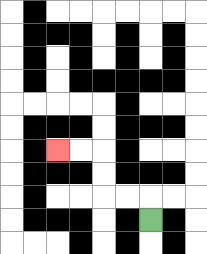{'start': '[6, 9]', 'end': '[2, 6]', 'path_directions': 'U,L,L,U,U,L,L', 'path_coordinates': '[[6, 9], [6, 8], [5, 8], [4, 8], [4, 7], [4, 6], [3, 6], [2, 6]]'}